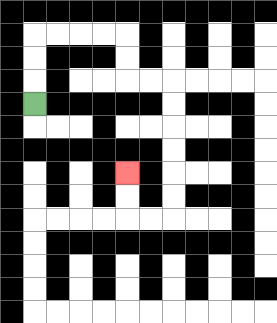{'start': '[1, 4]', 'end': '[5, 7]', 'path_directions': 'U,U,U,R,R,R,R,D,D,R,R,D,D,D,D,D,D,L,L,U,U', 'path_coordinates': '[[1, 4], [1, 3], [1, 2], [1, 1], [2, 1], [3, 1], [4, 1], [5, 1], [5, 2], [5, 3], [6, 3], [7, 3], [7, 4], [7, 5], [7, 6], [7, 7], [7, 8], [7, 9], [6, 9], [5, 9], [5, 8], [5, 7]]'}